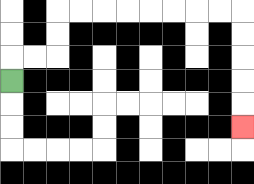{'start': '[0, 3]', 'end': '[10, 5]', 'path_directions': 'U,R,R,U,U,R,R,R,R,R,R,R,R,D,D,D,D,D', 'path_coordinates': '[[0, 3], [0, 2], [1, 2], [2, 2], [2, 1], [2, 0], [3, 0], [4, 0], [5, 0], [6, 0], [7, 0], [8, 0], [9, 0], [10, 0], [10, 1], [10, 2], [10, 3], [10, 4], [10, 5]]'}